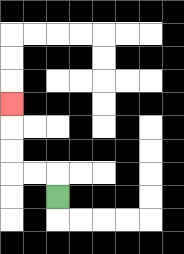{'start': '[2, 8]', 'end': '[0, 4]', 'path_directions': 'U,L,L,U,U,U', 'path_coordinates': '[[2, 8], [2, 7], [1, 7], [0, 7], [0, 6], [0, 5], [0, 4]]'}